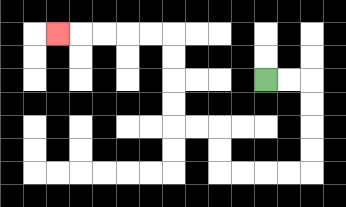{'start': '[11, 3]', 'end': '[2, 1]', 'path_directions': 'R,R,D,D,D,D,L,L,L,L,U,U,L,L,U,U,U,U,L,L,L,L,L', 'path_coordinates': '[[11, 3], [12, 3], [13, 3], [13, 4], [13, 5], [13, 6], [13, 7], [12, 7], [11, 7], [10, 7], [9, 7], [9, 6], [9, 5], [8, 5], [7, 5], [7, 4], [7, 3], [7, 2], [7, 1], [6, 1], [5, 1], [4, 1], [3, 1], [2, 1]]'}